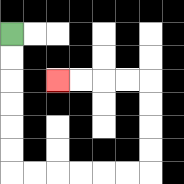{'start': '[0, 1]', 'end': '[2, 3]', 'path_directions': 'D,D,D,D,D,D,R,R,R,R,R,R,U,U,U,U,L,L,L,L', 'path_coordinates': '[[0, 1], [0, 2], [0, 3], [0, 4], [0, 5], [0, 6], [0, 7], [1, 7], [2, 7], [3, 7], [4, 7], [5, 7], [6, 7], [6, 6], [6, 5], [6, 4], [6, 3], [5, 3], [4, 3], [3, 3], [2, 3]]'}